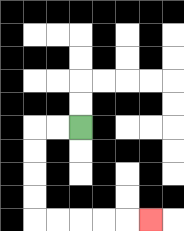{'start': '[3, 5]', 'end': '[6, 9]', 'path_directions': 'L,L,D,D,D,D,R,R,R,R,R', 'path_coordinates': '[[3, 5], [2, 5], [1, 5], [1, 6], [1, 7], [1, 8], [1, 9], [2, 9], [3, 9], [4, 9], [5, 9], [6, 9]]'}